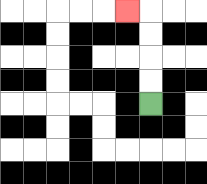{'start': '[6, 4]', 'end': '[5, 0]', 'path_directions': 'U,U,U,U,L', 'path_coordinates': '[[6, 4], [6, 3], [6, 2], [6, 1], [6, 0], [5, 0]]'}